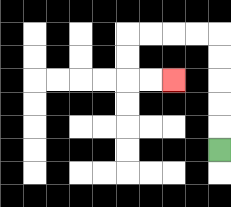{'start': '[9, 6]', 'end': '[7, 3]', 'path_directions': 'U,U,U,U,U,L,L,L,L,D,D,R,R', 'path_coordinates': '[[9, 6], [9, 5], [9, 4], [9, 3], [9, 2], [9, 1], [8, 1], [7, 1], [6, 1], [5, 1], [5, 2], [5, 3], [6, 3], [7, 3]]'}